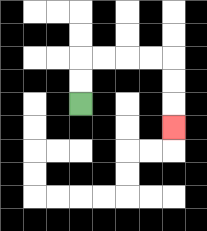{'start': '[3, 4]', 'end': '[7, 5]', 'path_directions': 'U,U,R,R,R,R,D,D,D', 'path_coordinates': '[[3, 4], [3, 3], [3, 2], [4, 2], [5, 2], [6, 2], [7, 2], [7, 3], [7, 4], [7, 5]]'}